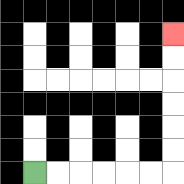{'start': '[1, 7]', 'end': '[7, 1]', 'path_directions': 'R,R,R,R,R,R,U,U,U,U,U,U', 'path_coordinates': '[[1, 7], [2, 7], [3, 7], [4, 7], [5, 7], [6, 7], [7, 7], [7, 6], [7, 5], [7, 4], [7, 3], [7, 2], [7, 1]]'}